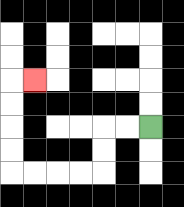{'start': '[6, 5]', 'end': '[1, 3]', 'path_directions': 'L,L,D,D,L,L,L,L,U,U,U,U,R', 'path_coordinates': '[[6, 5], [5, 5], [4, 5], [4, 6], [4, 7], [3, 7], [2, 7], [1, 7], [0, 7], [0, 6], [0, 5], [0, 4], [0, 3], [1, 3]]'}